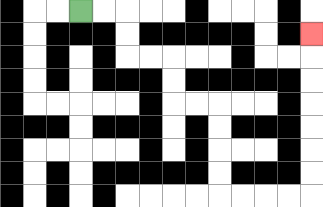{'start': '[3, 0]', 'end': '[13, 1]', 'path_directions': 'R,R,D,D,R,R,D,D,R,R,D,D,D,D,R,R,R,R,U,U,U,U,U,U,U', 'path_coordinates': '[[3, 0], [4, 0], [5, 0], [5, 1], [5, 2], [6, 2], [7, 2], [7, 3], [7, 4], [8, 4], [9, 4], [9, 5], [9, 6], [9, 7], [9, 8], [10, 8], [11, 8], [12, 8], [13, 8], [13, 7], [13, 6], [13, 5], [13, 4], [13, 3], [13, 2], [13, 1]]'}